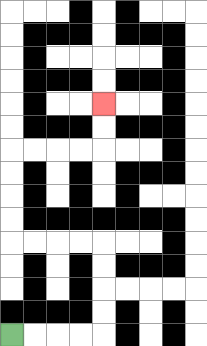{'start': '[0, 14]', 'end': '[4, 4]', 'path_directions': 'R,R,R,R,U,U,U,U,L,L,L,L,U,U,U,U,R,R,R,R,U,U', 'path_coordinates': '[[0, 14], [1, 14], [2, 14], [3, 14], [4, 14], [4, 13], [4, 12], [4, 11], [4, 10], [3, 10], [2, 10], [1, 10], [0, 10], [0, 9], [0, 8], [0, 7], [0, 6], [1, 6], [2, 6], [3, 6], [4, 6], [4, 5], [4, 4]]'}